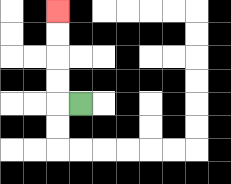{'start': '[3, 4]', 'end': '[2, 0]', 'path_directions': 'L,U,U,U,U', 'path_coordinates': '[[3, 4], [2, 4], [2, 3], [2, 2], [2, 1], [2, 0]]'}